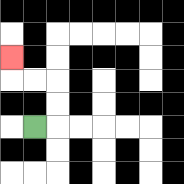{'start': '[1, 5]', 'end': '[0, 2]', 'path_directions': 'R,U,U,L,L,U', 'path_coordinates': '[[1, 5], [2, 5], [2, 4], [2, 3], [1, 3], [0, 3], [0, 2]]'}